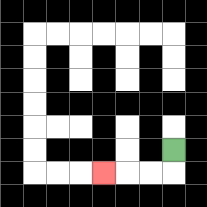{'start': '[7, 6]', 'end': '[4, 7]', 'path_directions': 'D,L,L,L', 'path_coordinates': '[[7, 6], [7, 7], [6, 7], [5, 7], [4, 7]]'}